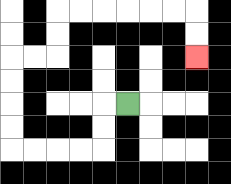{'start': '[5, 4]', 'end': '[8, 2]', 'path_directions': 'L,D,D,L,L,L,L,U,U,U,U,R,R,U,U,R,R,R,R,R,R,D,D', 'path_coordinates': '[[5, 4], [4, 4], [4, 5], [4, 6], [3, 6], [2, 6], [1, 6], [0, 6], [0, 5], [0, 4], [0, 3], [0, 2], [1, 2], [2, 2], [2, 1], [2, 0], [3, 0], [4, 0], [5, 0], [6, 0], [7, 0], [8, 0], [8, 1], [8, 2]]'}